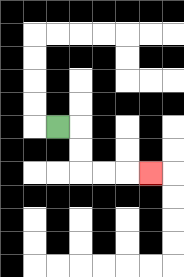{'start': '[2, 5]', 'end': '[6, 7]', 'path_directions': 'R,D,D,R,R,R', 'path_coordinates': '[[2, 5], [3, 5], [3, 6], [3, 7], [4, 7], [5, 7], [6, 7]]'}